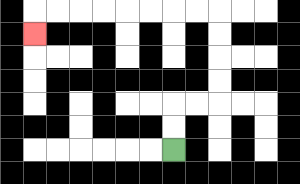{'start': '[7, 6]', 'end': '[1, 1]', 'path_directions': 'U,U,R,R,U,U,U,U,L,L,L,L,L,L,L,L,D', 'path_coordinates': '[[7, 6], [7, 5], [7, 4], [8, 4], [9, 4], [9, 3], [9, 2], [9, 1], [9, 0], [8, 0], [7, 0], [6, 0], [5, 0], [4, 0], [3, 0], [2, 0], [1, 0], [1, 1]]'}